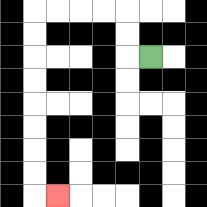{'start': '[6, 2]', 'end': '[2, 8]', 'path_directions': 'L,U,U,L,L,L,L,D,D,D,D,D,D,D,D,R', 'path_coordinates': '[[6, 2], [5, 2], [5, 1], [5, 0], [4, 0], [3, 0], [2, 0], [1, 0], [1, 1], [1, 2], [1, 3], [1, 4], [1, 5], [1, 6], [1, 7], [1, 8], [2, 8]]'}